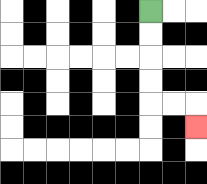{'start': '[6, 0]', 'end': '[8, 5]', 'path_directions': 'D,D,D,D,R,R,D', 'path_coordinates': '[[6, 0], [6, 1], [6, 2], [6, 3], [6, 4], [7, 4], [8, 4], [8, 5]]'}